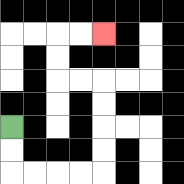{'start': '[0, 5]', 'end': '[4, 1]', 'path_directions': 'D,D,R,R,R,R,U,U,U,U,L,L,U,U,R,R', 'path_coordinates': '[[0, 5], [0, 6], [0, 7], [1, 7], [2, 7], [3, 7], [4, 7], [4, 6], [4, 5], [4, 4], [4, 3], [3, 3], [2, 3], [2, 2], [2, 1], [3, 1], [4, 1]]'}